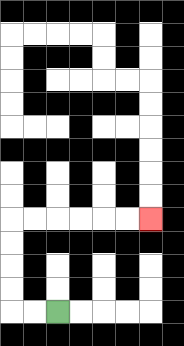{'start': '[2, 13]', 'end': '[6, 9]', 'path_directions': 'L,L,U,U,U,U,R,R,R,R,R,R', 'path_coordinates': '[[2, 13], [1, 13], [0, 13], [0, 12], [0, 11], [0, 10], [0, 9], [1, 9], [2, 9], [3, 9], [4, 9], [5, 9], [6, 9]]'}